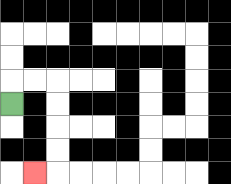{'start': '[0, 4]', 'end': '[1, 7]', 'path_directions': 'U,R,R,D,D,D,D,L', 'path_coordinates': '[[0, 4], [0, 3], [1, 3], [2, 3], [2, 4], [2, 5], [2, 6], [2, 7], [1, 7]]'}